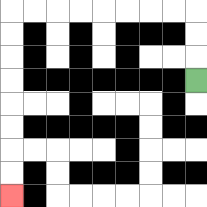{'start': '[8, 3]', 'end': '[0, 8]', 'path_directions': 'U,U,U,L,L,L,L,L,L,L,L,D,D,D,D,D,D,D,D', 'path_coordinates': '[[8, 3], [8, 2], [8, 1], [8, 0], [7, 0], [6, 0], [5, 0], [4, 0], [3, 0], [2, 0], [1, 0], [0, 0], [0, 1], [0, 2], [0, 3], [0, 4], [0, 5], [0, 6], [0, 7], [0, 8]]'}